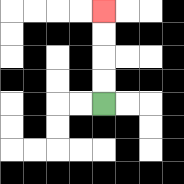{'start': '[4, 4]', 'end': '[4, 0]', 'path_directions': 'U,U,U,U', 'path_coordinates': '[[4, 4], [4, 3], [4, 2], [4, 1], [4, 0]]'}